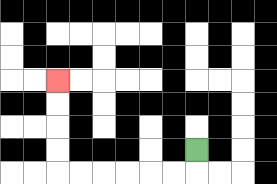{'start': '[8, 6]', 'end': '[2, 3]', 'path_directions': 'D,L,L,L,L,L,L,U,U,U,U', 'path_coordinates': '[[8, 6], [8, 7], [7, 7], [6, 7], [5, 7], [4, 7], [3, 7], [2, 7], [2, 6], [2, 5], [2, 4], [2, 3]]'}